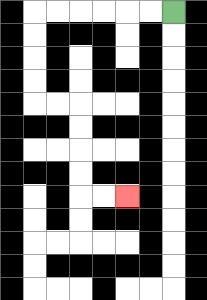{'start': '[7, 0]', 'end': '[5, 8]', 'path_directions': 'L,L,L,L,L,L,D,D,D,D,R,R,D,D,D,D,R,R', 'path_coordinates': '[[7, 0], [6, 0], [5, 0], [4, 0], [3, 0], [2, 0], [1, 0], [1, 1], [1, 2], [1, 3], [1, 4], [2, 4], [3, 4], [3, 5], [3, 6], [3, 7], [3, 8], [4, 8], [5, 8]]'}